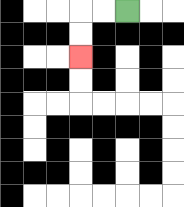{'start': '[5, 0]', 'end': '[3, 2]', 'path_directions': 'L,L,D,D', 'path_coordinates': '[[5, 0], [4, 0], [3, 0], [3, 1], [3, 2]]'}